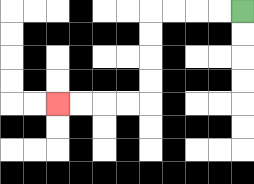{'start': '[10, 0]', 'end': '[2, 4]', 'path_directions': 'L,L,L,L,D,D,D,D,L,L,L,L', 'path_coordinates': '[[10, 0], [9, 0], [8, 0], [7, 0], [6, 0], [6, 1], [6, 2], [6, 3], [6, 4], [5, 4], [4, 4], [3, 4], [2, 4]]'}